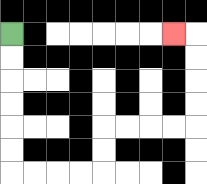{'start': '[0, 1]', 'end': '[7, 1]', 'path_directions': 'D,D,D,D,D,D,R,R,R,R,U,U,R,R,R,R,U,U,U,U,L', 'path_coordinates': '[[0, 1], [0, 2], [0, 3], [0, 4], [0, 5], [0, 6], [0, 7], [1, 7], [2, 7], [3, 7], [4, 7], [4, 6], [4, 5], [5, 5], [6, 5], [7, 5], [8, 5], [8, 4], [8, 3], [8, 2], [8, 1], [7, 1]]'}